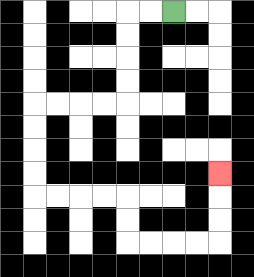{'start': '[7, 0]', 'end': '[9, 7]', 'path_directions': 'L,L,D,D,D,D,L,L,L,L,D,D,D,D,R,R,R,R,D,D,R,R,R,R,U,U,U', 'path_coordinates': '[[7, 0], [6, 0], [5, 0], [5, 1], [5, 2], [5, 3], [5, 4], [4, 4], [3, 4], [2, 4], [1, 4], [1, 5], [1, 6], [1, 7], [1, 8], [2, 8], [3, 8], [4, 8], [5, 8], [5, 9], [5, 10], [6, 10], [7, 10], [8, 10], [9, 10], [9, 9], [9, 8], [9, 7]]'}